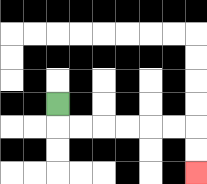{'start': '[2, 4]', 'end': '[8, 7]', 'path_directions': 'D,R,R,R,R,R,R,D,D', 'path_coordinates': '[[2, 4], [2, 5], [3, 5], [4, 5], [5, 5], [6, 5], [7, 5], [8, 5], [8, 6], [8, 7]]'}